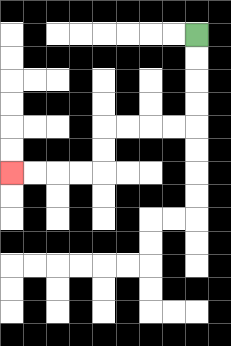{'start': '[8, 1]', 'end': '[0, 7]', 'path_directions': 'D,D,D,D,L,L,L,L,D,D,L,L,L,L', 'path_coordinates': '[[8, 1], [8, 2], [8, 3], [8, 4], [8, 5], [7, 5], [6, 5], [5, 5], [4, 5], [4, 6], [4, 7], [3, 7], [2, 7], [1, 7], [0, 7]]'}